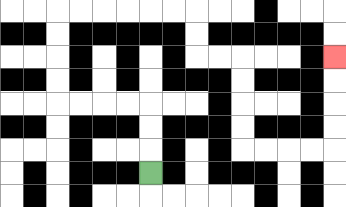{'start': '[6, 7]', 'end': '[14, 2]', 'path_directions': 'U,U,U,L,L,L,L,U,U,U,U,R,R,R,R,R,R,D,D,R,R,D,D,D,D,R,R,R,R,U,U,U,U', 'path_coordinates': '[[6, 7], [6, 6], [6, 5], [6, 4], [5, 4], [4, 4], [3, 4], [2, 4], [2, 3], [2, 2], [2, 1], [2, 0], [3, 0], [4, 0], [5, 0], [6, 0], [7, 0], [8, 0], [8, 1], [8, 2], [9, 2], [10, 2], [10, 3], [10, 4], [10, 5], [10, 6], [11, 6], [12, 6], [13, 6], [14, 6], [14, 5], [14, 4], [14, 3], [14, 2]]'}